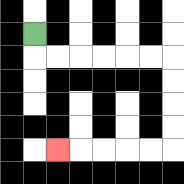{'start': '[1, 1]', 'end': '[2, 6]', 'path_directions': 'D,R,R,R,R,R,R,D,D,D,D,L,L,L,L,L', 'path_coordinates': '[[1, 1], [1, 2], [2, 2], [3, 2], [4, 2], [5, 2], [6, 2], [7, 2], [7, 3], [7, 4], [7, 5], [7, 6], [6, 6], [5, 6], [4, 6], [3, 6], [2, 6]]'}